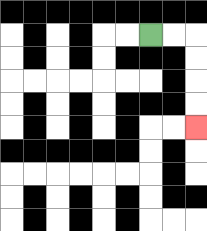{'start': '[6, 1]', 'end': '[8, 5]', 'path_directions': 'R,R,D,D,D,D', 'path_coordinates': '[[6, 1], [7, 1], [8, 1], [8, 2], [8, 3], [8, 4], [8, 5]]'}